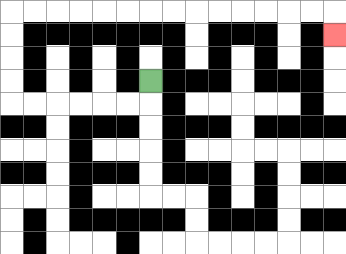{'start': '[6, 3]', 'end': '[14, 1]', 'path_directions': 'D,L,L,L,L,L,L,U,U,U,U,R,R,R,R,R,R,R,R,R,R,R,R,R,R,D', 'path_coordinates': '[[6, 3], [6, 4], [5, 4], [4, 4], [3, 4], [2, 4], [1, 4], [0, 4], [0, 3], [0, 2], [0, 1], [0, 0], [1, 0], [2, 0], [3, 0], [4, 0], [5, 0], [6, 0], [7, 0], [8, 0], [9, 0], [10, 0], [11, 0], [12, 0], [13, 0], [14, 0], [14, 1]]'}